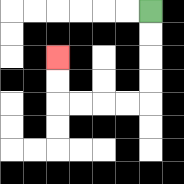{'start': '[6, 0]', 'end': '[2, 2]', 'path_directions': 'D,D,D,D,L,L,L,L,U,U', 'path_coordinates': '[[6, 0], [6, 1], [6, 2], [6, 3], [6, 4], [5, 4], [4, 4], [3, 4], [2, 4], [2, 3], [2, 2]]'}